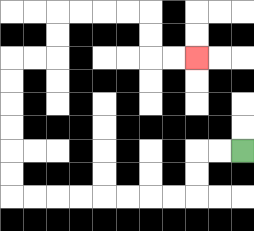{'start': '[10, 6]', 'end': '[8, 2]', 'path_directions': 'L,L,D,D,L,L,L,L,L,L,L,L,U,U,U,U,U,U,R,R,U,U,R,R,R,R,D,D,R,R', 'path_coordinates': '[[10, 6], [9, 6], [8, 6], [8, 7], [8, 8], [7, 8], [6, 8], [5, 8], [4, 8], [3, 8], [2, 8], [1, 8], [0, 8], [0, 7], [0, 6], [0, 5], [0, 4], [0, 3], [0, 2], [1, 2], [2, 2], [2, 1], [2, 0], [3, 0], [4, 0], [5, 0], [6, 0], [6, 1], [6, 2], [7, 2], [8, 2]]'}